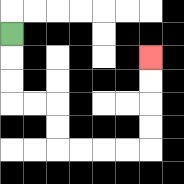{'start': '[0, 1]', 'end': '[6, 2]', 'path_directions': 'D,D,D,R,R,D,D,R,R,R,R,U,U,U,U', 'path_coordinates': '[[0, 1], [0, 2], [0, 3], [0, 4], [1, 4], [2, 4], [2, 5], [2, 6], [3, 6], [4, 6], [5, 6], [6, 6], [6, 5], [6, 4], [6, 3], [6, 2]]'}